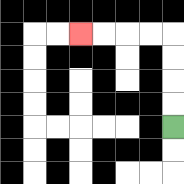{'start': '[7, 5]', 'end': '[3, 1]', 'path_directions': 'U,U,U,U,L,L,L,L', 'path_coordinates': '[[7, 5], [7, 4], [7, 3], [7, 2], [7, 1], [6, 1], [5, 1], [4, 1], [3, 1]]'}